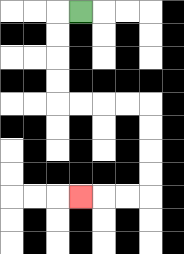{'start': '[3, 0]', 'end': '[3, 8]', 'path_directions': 'L,D,D,D,D,R,R,R,R,D,D,D,D,L,L,L', 'path_coordinates': '[[3, 0], [2, 0], [2, 1], [2, 2], [2, 3], [2, 4], [3, 4], [4, 4], [5, 4], [6, 4], [6, 5], [6, 6], [6, 7], [6, 8], [5, 8], [4, 8], [3, 8]]'}